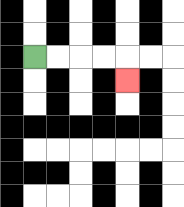{'start': '[1, 2]', 'end': '[5, 3]', 'path_directions': 'R,R,R,R,D', 'path_coordinates': '[[1, 2], [2, 2], [3, 2], [4, 2], [5, 2], [5, 3]]'}